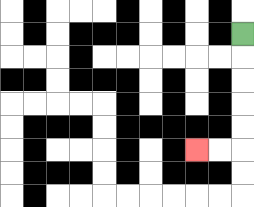{'start': '[10, 1]', 'end': '[8, 6]', 'path_directions': 'D,D,D,D,D,L,L', 'path_coordinates': '[[10, 1], [10, 2], [10, 3], [10, 4], [10, 5], [10, 6], [9, 6], [8, 6]]'}